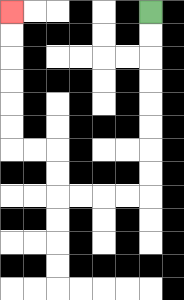{'start': '[6, 0]', 'end': '[0, 0]', 'path_directions': 'D,D,D,D,D,D,D,D,L,L,L,L,U,U,L,L,U,U,U,U,U,U', 'path_coordinates': '[[6, 0], [6, 1], [6, 2], [6, 3], [6, 4], [6, 5], [6, 6], [6, 7], [6, 8], [5, 8], [4, 8], [3, 8], [2, 8], [2, 7], [2, 6], [1, 6], [0, 6], [0, 5], [0, 4], [0, 3], [0, 2], [0, 1], [0, 0]]'}